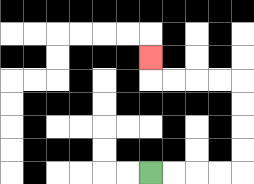{'start': '[6, 7]', 'end': '[6, 2]', 'path_directions': 'R,R,R,R,U,U,U,U,L,L,L,L,U', 'path_coordinates': '[[6, 7], [7, 7], [8, 7], [9, 7], [10, 7], [10, 6], [10, 5], [10, 4], [10, 3], [9, 3], [8, 3], [7, 3], [6, 3], [6, 2]]'}